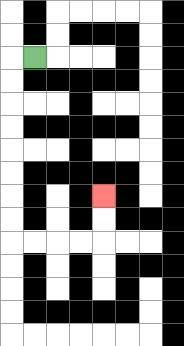{'start': '[1, 2]', 'end': '[4, 8]', 'path_directions': 'L,D,D,D,D,D,D,D,D,R,R,R,R,U,U', 'path_coordinates': '[[1, 2], [0, 2], [0, 3], [0, 4], [0, 5], [0, 6], [0, 7], [0, 8], [0, 9], [0, 10], [1, 10], [2, 10], [3, 10], [4, 10], [4, 9], [4, 8]]'}